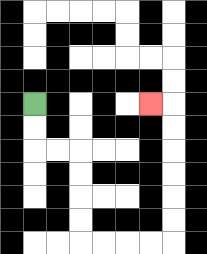{'start': '[1, 4]', 'end': '[6, 4]', 'path_directions': 'D,D,R,R,D,D,D,D,R,R,R,R,U,U,U,U,U,U,L', 'path_coordinates': '[[1, 4], [1, 5], [1, 6], [2, 6], [3, 6], [3, 7], [3, 8], [3, 9], [3, 10], [4, 10], [5, 10], [6, 10], [7, 10], [7, 9], [7, 8], [7, 7], [7, 6], [7, 5], [7, 4], [6, 4]]'}